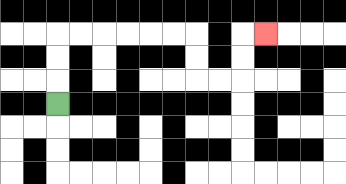{'start': '[2, 4]', 'end': '[11, 1]', 'path_directions': 'U,U,U,R,R,R,R,R,R,D,D,R,R,U,U,R', 'path_coordinates': '[[2, 4], [2, 3], [2, 2], [2, 1], [3, 1], [4, 1], [5, 1], [6, 1], [7, 1], [8, 1], [8, 2], [8, 3], [9, 3], [10, 3], [10, 2], [10, 1], [11, 1]]'}